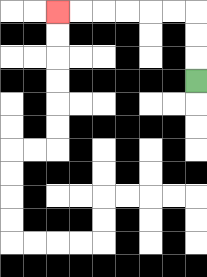{'start': '[8, 3]', 'end': '[2, 0]', 'path_directions': 'U,U,U,L,L,L,L,L,L', 'path_coordinates': '[[8, 3], [8, 2], [8, 1], [8, 0], [7, 0], [6, 0], [5, 0], [4, 0], [3, 0], [2, 0]]'}